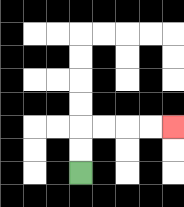{'start': '[3, 7]', 'end': '[7, 5]', 'path_directions': 'U,U,R,R,R,R', 'path_coordinates': '[[3, 7], [3, 6], [3, 5], [4, 5], [5, 5], [6, 5], [7, 5]]'}